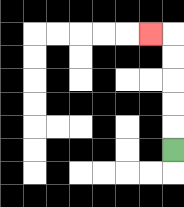{'start': '[7, 6]', 'end': '[6, 1]', 'path_directions': 'U,U,U,U,U,L', 'path_coordinates': '[[7, 6], [7, 5], [7, 4], [7, 3], [7, 2], [7, 1], [6, 1]]'}